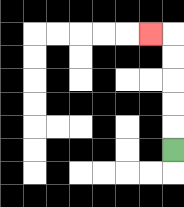{'start': '[7, 6]', 'end': '[6, 1]', 'path_directions': 'U,U,U,U,U,L', 'path_coordinates': '[[7, 6], [7, 5], [7, 4], [7, 3], [7, 2], [7, 1], [6, 1]]'}